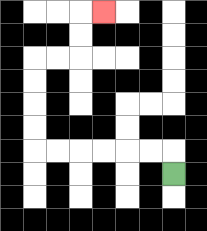{'start': '[7, 7]', 'end': '[4, 0]', 'path_directions': 'U,L,L,L,L,L,L,U,U,U,U,R,R,U,U,R', 'path_coordinates': '[[7, 7], [7, 6], [6, 6], [5, 6], [4, 6], [3, 6], [2, 6], [1, 6], [1, 5], [1, 4], [1, 3], [1, 2], [2, 2], [3, 2], [3, 1], [3, 0], [4, 0]]'}